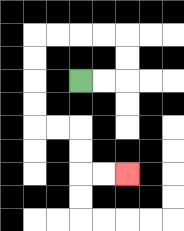{'start': '[3, 3]', 'end': '[5, 7]', 'path_directions': 'R,R,U,U,L,L,L,L,D,D,D,D,R,R,D,D,R,R', 'path_coordinates': '[[3, 3], [4, 3], [5, 3], [5, 2], [5, 1], [4, 1], [3, 1], [2, 1], [1, 1], [1, 2], [1, 3], [1, 4], [1, 5], [2, 5], [3, 5], [3, 6], [3, 7], [4, 7], [5, 7]]'}